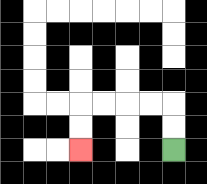{'start': '[7, 6]', 'end': '[3, 6]', 'path_directions': 'U,U,L,L,L,L,D,D', 'path_coordinates': '[[7, 6], [7, 5], [7, 4], [6, 4], [5, 4], [4, 4], [3, 4], [3, 5], [3, 6]]'}